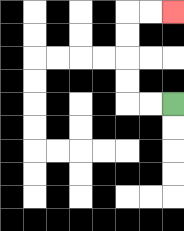{'start': '[7, 4]', 'end': '[7, 0]', 'path_directions': 'L,L,U,U,U,U,R,R', 'path_coordinates': '[[7, 4], [6, 4], [5, 4], [5, 3], [5, 2], [5, 1], [5, 0], [6, 0], [7, 0]]'}